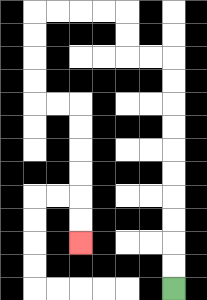{'start': '[7, 12]', 'end': '[3, 10]', 'path_directions': 'U,U,U,U,U,U,U,U,U,U,L,L,U,U,L,L,L,L,D,D,D,D,R,R,D,D,D,D,D,D', 'path_coordinates': '[[7, 12], [7, 11], [7, 10], [7, 9], [7, 8], [7, 7], [7, 6], [7, 5], [7, 4], [7, 3], [7, 2], [6, 2], [5, 2], [5, 1], [5, 0], [4, 0], [3, 0], [2, 0], [1, 0], [1, 1], [1, 2], [1, 3], [1, 4], [2, 4], [3, 4], [3, 5], [3, 6], [3, 7], [3, 8], [3, 9], [3, 10]]'}